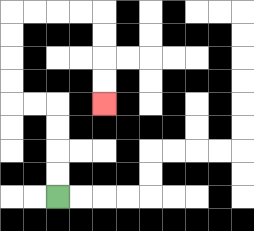{'start': '[2, 8]', 'end': '[4, 4]', 'path_directions': 'U,U,U,U,L,L,U,U,U,U,R,R,R,R,D,D,D,D', 'path_coordinates': '[[2, 8], [2, 7], [2, 6], [2, 5], [2, 4], [1, 4], [0, 4], [0, 3], [0, 2], [0, 1], [0, 0], [1, 0], [2, 0], [3, 0], [4, 0], [4, 1], [4, 2], [4, 3], [4, 4]]'}